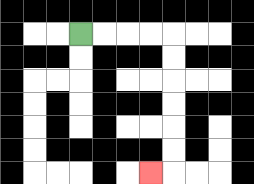{'start': '[3, 1]', 'end': '[6, 7]', 'path_directions': 'R,R,R,R,D,D,D,D,D,D,L', 'path_coordinates': '[[3, 1], [4, 1], [5, 1], [6, 1], [7, 1], [7, 2], [7, 3], [7, 4], [7, 5], [7, 6], [7, 7], [6, 7]]'}